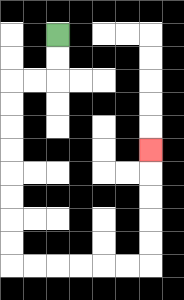{'start': '[2, 1]', 'end': '[6, 6]', 'path_directions': 'D,D,L,L,D,D,D,D,D,D,D,D,R,R,R,R,R,R,U,U,U,U,U', 'path_coordinates': '[[2, 1], [2, 2], [2, 3], [1, 3], [0, 3], [0, 4], [0, 5], [0, 6], [0, 7], [0, 8], [0, 9], [0, 10], [0, 11], [1, 11], [2, 11], [3, 11], [4, 11], [5, 11], [6, 11], [6, 10], [6, 9], [6, 8], [6, 7], [6, 6]]'}